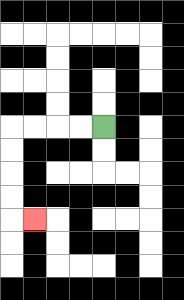{'start': '[4, 5]', 'end': '[1, 9]', 'path_directions': 'L,L,L,L,D,D,D,D,R', 'path_coordinates': '[[4, 5], [3, 5], [2, 5], [1, 5], [0, 5], [0, 6], [0, 7], [0, 8], [0, 9], [1, 9]]'}